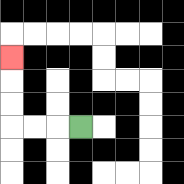{'start': '[3, 5]', 'end': '[0, 2]', 'path_directions': 'L,L,L,U,U,U', 'path_coordinates': '[[3, 5], [2, 5], [1, 5], [0, 5], [0, 4], [0, 3], [0, 2]]'}